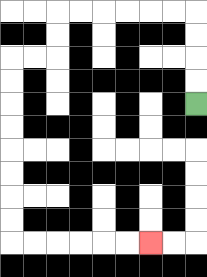{'start': '[8, 4]', 'end': '[6, 10]', 'path_directions': 'U,U,U,U,L,L,L,L,L,L,D,D,L,L,D,D,D,D,D,D,D,D,R,R,R,R,R,R', 'path_coordinates': '[[8, 4], [8, 3], [8, 2], [8, 1], [8, 0], [7, 0], [6, 0], [5, 0], [4, 0], [3, 0], [2, 0], [2, 1], [2, 2], [1, 2], [0, 2], [0, 3], [0, 4], [0, 5], [0, 6], [0, 7], [0, 8], [0, 9], [0, 10], [1, 10], [2, 10], [3, 10], [4, 10], [5, 10], [6, 10]]'}